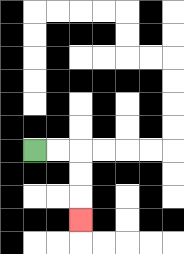{'start': '[1, 6]', 'end': '[3, 9]', 'path_directions': 'R,R,D,D,D', 'path_coordinates': '[[1, 6], [2, 6], [3, 6], [3, 7], [3, 8], [3, 9]]'}